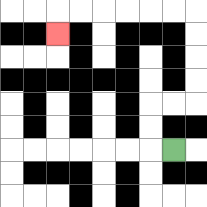{'start': '[7, 6]', 'end': '[2, 1]', 'path_directions': 'L,U,U,R,R,U,U,U,U,L,L,L,L,L,L,D', 'path_coordinates': '[[7, 6], [6, 6], [6, 5], [6, 4], [7, 4], [8, 4], [8, 3], [8, 2], [8, 1], [8, 0], [7, 0], [6, 0], [5, 0], [4, 0], [3, 0], [2, 0], [2, 1]]'}